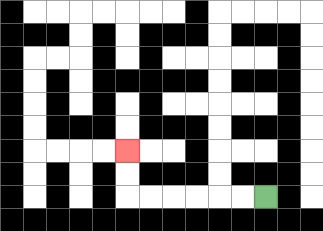{'start': '[11, 8]', 'end': '[5, 6]', 'path_directions': 'L,L,L,L,L,L,U,U', 'path_coordinates': '[[11, 8], [10, 8], [9, 8], [8, 8], [7, 8], [6, 8], [5, 8], [5, 7], [5, 6]]'}